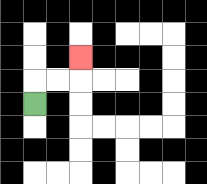{'start': '[1, 4]', 'end': '[3, 2]', 'path_directions': 'U,R,R,U', 'path_coordinates': '[[1, 4], [1, 3], [2, 3], [3, 3], [3, 2]]'}